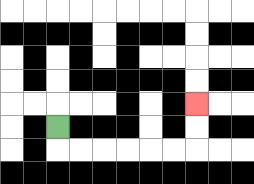{'start': '[2, 5]', 'end': '[8, 4]', 'path_directions': 'D,R,R,R,R,R,R,U,U', 'path_coordinates': '[[2, 5], [2, 6], [3, 6], [4, 6], [5, 6], [6, 6], [7, 6], [8, 6], [8, 5], [8, 4]]'}